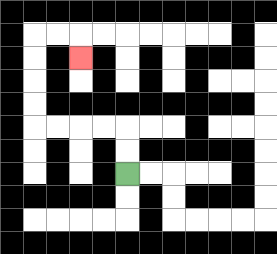{'start': '[5, 7]', 'end': '[3, 2]', 'path_directions': 'U,U,L,L,L,L,U,U,U,U,R,R,D', 'path_coordinates': '[[5, 7], [5, 6], [5, 5], [4, 5], [3, 5], [2, 5], [1, 5], [1, 4], [1, 3], [1, 2], [1, 1], [2, 1], [3, 1], [3, 2]]'}